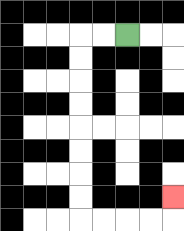{'start': '[5, 1]', 'end': '[7, 8]', 'path_directions': 'L,L,D,D,D,D,D,D,D,D,R,R,R,R,U', 'path_coordinates': '[[5, 1], [4, 1], [3, 1], [3, 2], [3, 3], [3, 4], [3, 5], [3, 6], [3, 7], [3, 8], [3, 9], [4, 9], [5, 9], [6, 9], [7, 9], [7, 8]]'}